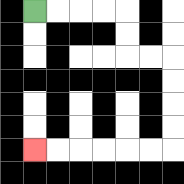{'start': '[1, 0]', 'end': '[1, 6]', 'path_directions': 'R,R,R,R,D,D,R,R,D,D,D,D,L,L,L,L,L,L', 'path_coordinates': '[[1, 0], [2, 0], [3, 0], [4, 0], [5, 0], [5, 1], [5, 2], [6, 2], [7, 2], [7, 3], [7, 4], [7, 5], [7, 6], [6, 6], [5, 6], [4, 6], [3, 6], [2, 6], [1, 6]]'}